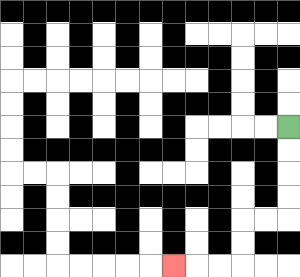{'start': '[12, 5]', 'end': '[7, 11]', 'path_directions': 'D,D,D,D,L,L,D,D,L,L,L', 'path_coordinates': '[[12, 5], [12, 6], [12, 7], [12, 8], [12, 9], [11, 9], [10, 9], [10, 10], [10, 11], [9, 11], [8, 11], [7, 11]]'}